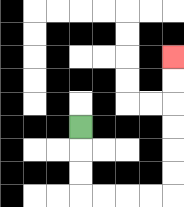{'start': '[3, 5]', 'end': '[7, 2]', 'path_directions': 'D,D,D,R,R,R,R,U,U,U,U,U,U', 'path_coordinates': '[[3, 5], [3, 6], [3, 7], [3, 8], [4, 8], [5, 8], [6, 8], [7, 8], [7, 7], [7, 6], [7, 5], [7, 4], [7, 3], [7, 2]]'}